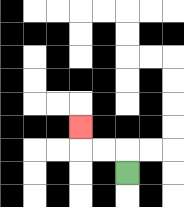{'start': '[5, 7]', 'end': '[3, 5]', 'path_directions': 'U,L,L,U', 'path_coordinates': '[[5, 7], [5, 6], [4, 6], [3, 6], [3, 5]]'}